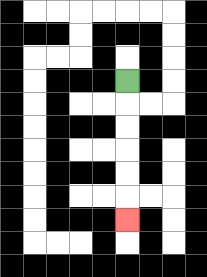{'start': '[5, 3]', 'end': '[5, 9]', 'path_directions': 'D,D,D,D,D,D', 'path_coordinates': '[[5, 3], [5, 4], [5, 5], [5, 6], [5, 7], [5, 8], [5, 9]]'}